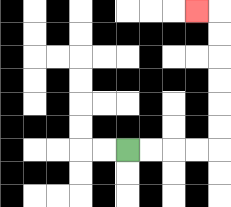{'start': '[5, 6]', 'end': '[8, 0]', 'path_directions': 'R,R,R,R,U,U,U,U,U,U,L', 'path_coordinates': '[[5, 6], [6, 6], [7, 6], [8, 6], [9, 6], [9, 5], [9, 4], [9, 3], [9, 2], [9, 1], [9, 0], [8, 0]]'}